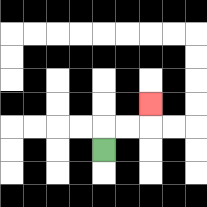{'start': '[4, 6]', 'end': '[6, 4]', 'path_directions': 'U,R,R,U', 'path_coordinates': '[[4, 6], [4, 5], [5, 5], [6, 5], [6, 4]]'}